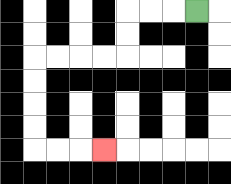{'start': '[8, 0]', 'end': '[4, 6]', 'path_directions': 'L,L,L,D,D,L,L,L,L,D,D,D,D,R,R,R', 'path_coordinates': '[[8, 0], [7, 0], [6, 0], [5, 0], [5, 1], [5, 2], [4, 2], [3, 2], [2, 2], [1, 2], [1, 3], [1, 4], [1, 5], [1, 6], [2, 6], [3, 6], [4, 6]]'}